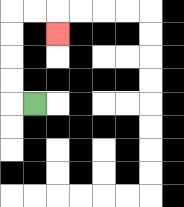{'start': '[1, 4]', 'end': '[2, 1]', 'path_directions': 'L,U,U,U,U,R,R,D', 'path_coordinates': '[[1, 4], [0, 4], [0, 3], [0, 2], [0, 1], [0, 0], [1, 0], [2, 0], [2, 1]]'}